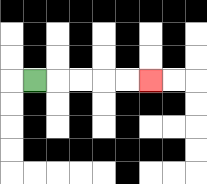{'start': '[1, 3]', 'end': '[6, 3]', 'path_directions': 'R,R,R,R,R', 'path_coordinates': '[[1, 3], [2, 3], [3, 3], [4, 3], [5, 3], [6, 3]]'}